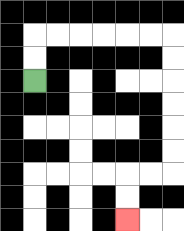{'start': '[1, 3]', 'end': '[5, 9]', 'path_directions': 'U,U,R,R,R,R,R,R,D,D,D,D,D,D,L,L,D,D', 'path_coordinates': '[[1, 3], [1, 2], [1, 1], [2, 1], [3, 1], [4, 1], [5, 1], [6, 1], [7, 1], [7, 2], [7, 3], [7, 4], [7, 5], [7, 6], [7, 7], [6, 7], [5, 7], [5, 8], [5, 9]]'}